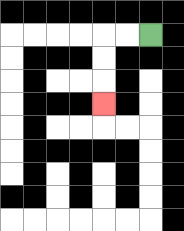{'start': '[6, 1]', 'end': '[4, 4]', 'path_directions': 'L,L,D,D,D', 'path_coordinates': '[[6, 1], [5, 1], [4, 1], [4, 2], [4, 3], [4, 4]]'}